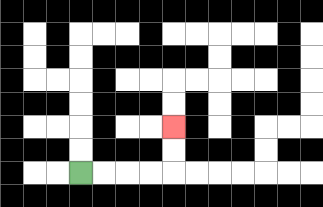{'start': '[3, 7]', 'end': '[7, 5]', 'path_directions': 'R,R,R,R,U,U', 'path_coordinates': '[[3, 7], [4, 7], [5, 7], [6, 7], [7, 7], [7, 6], [7, 5]]'}